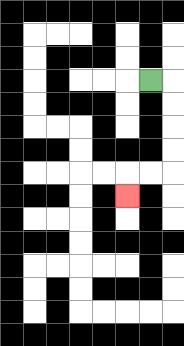{'start': '[6, 3]', 'end': '[5, 8]', 'path_directions': 'R,D,D,D,D,L,L,D', 'path_coordinates': '[[6, 3], [7, 3], [7, 4], [7, 5], [7, 6], [7, 7], [6, 7], [5, 7], [5, 8]]'}